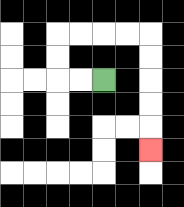{'start': '[4, 3]', 'end': '[6, 6]', 'path_directions': 'L,L,U,U,R,R,R,R,D,D,D,D,D', 'path_coordinates': '[[4, 3], [3, 3], [2, 3], [2, 2], [2, 1], [3, 1], [4, 1], [5, 1], [6, 1], [6, 2], [6, 3], [6, 4], [6, 5], [6, 6]]'}